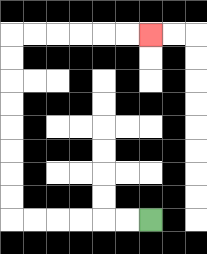{'start': '[6, 9]', 'end': '[6, 1]', 'path_directions': 'L,L,L,L,L,L,U,U,U,U,U,U,U,U,R,R,R,R,R,R', 'path_coordinates': '[[6, 9], [5, 9], [4, 9], [3, 9], [2, 9], [1, 9], [0, 9], [0, 8], [0, 7], [0, 6], [0, 5], [0, 4], [0, 3], [0, 2], [0, 1], [1, 1], [2, 1], [3, 1], [4, 1], [5, 1], [6, 1]]'}